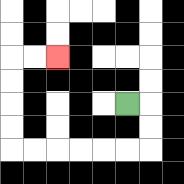{'start': '[5, 4]', 'end': '[2, 2]', 'path_directions': 'R,D,D,L,L,L,L,L,L,U,U,U,U,R,R', 'path_coordinates': '[[5, 4], [6, 4], [6, 5], [6, 6], [5, 6], [4, 6], [3, 6], [2, 6], [1, 6], [0, 6], [0, 5], [0, 4], [0, 3], [0, 2], [1, 2], [2, 2]]'}